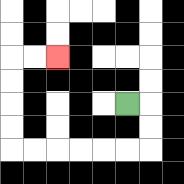{'start': '[5, 4]', 'end': '[2, 2]', 'path_directions': 'R,D,D,L,L,L,L,L,L,U,U,U,U,R,R', 'path_coordinates': '[[5, 4], [6, 4], [6, 5], [6, 6], [5, 6], [4, 6], [3, 6], [2, 6], [1, 6], [0, 6], [0, 5], [0, 4], [0, 3], [0, 2], [1, 2], [2, 2]]'}